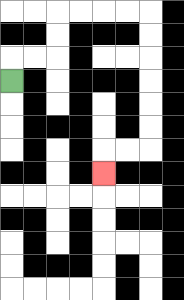{'start': '[0, 3]', 'end': '[4, 7]', 'path_directions': 'U,R,R,U,U,R,R,R,R,D,D,D,D,D,D,L,L,D', 'path_coordinates': '[[0, 3], [0, 2], [1, 2], [2, 2], [2, 1], [2, 0], [3, 0], [4, 0], [5, 0], [6, 0], [6, 1], [6, 2], [6, 3], [6, 4], [6, 5], [6, 6], [5, 6], [4, 6], [4, 7]]'}